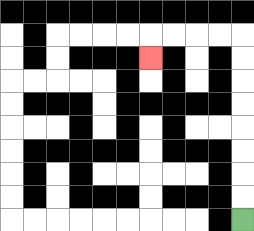{'start': '[10, 9]', 'end': '[6, 2]', 'path_directions': 'U,U,U,U,U,U,U,U,L,L,L,L,D', 'path_coordinates': '[[10, 9], [10, 8], [10, 7], [10, 6], [10, 5], [10, 4], [10, 3], [10, 2], [10, 1], [9, 1], [8, 1], [7, 1], [6, 1], [6, 2]]'}